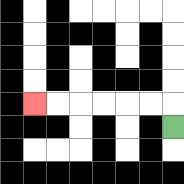{'start': '[7, 5]', 'end': '[1, 4]', 'path_directions': 'U,L,L,L,L,L,L', 'path_coordinates': '[[7, 5], [7, 4], [6, 4], [5, 4], [4, 4], [3, 4], [2, 4], [1, 4]]'}